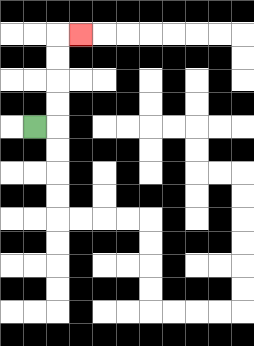{'start': '[1, 5]', 'end': '[3, 1]', 'path_directions': 'R,U,U,U,U,R', 'path_coordinates': '[[1, 5], [2, 5], [2, 4], [2, 3], [2, 2], [2, 1], [3, 1]]'}